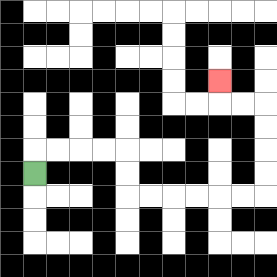{'start': '[1, 7]', 'end': '[9, 3]', 'path_directions': 'U,R,R,R,R,D,D,R,R,R,R,R,R,U,U,U,U,L,L,U', 'path_coordinates': '[[1, 7], [1, 6], [2, 6], [3, 6], [4, 6], [5, 6], [5, 7], [5, 8], [6, 8], [7, 8], [8, 8], [9, 8], [10, 8], [11, 8], [11, 7], [11, 6], [11, 5], [11, 4], [10, 4], [9, 4], [9, 3]]'}